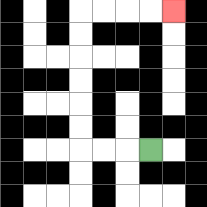{'start': '[6, 6]', 'end': '[7, 0]', 'path_directions': 'L,L,L,U,U,U,U,U,U,R,R,R,R', 'path_coordinates': '[[6, 6], [5, 6], [4, 6], [3, 6], [3, 5], [3, 4], [3, 3], [3, 2], [3, 1], [3, 0], [4, 0], [5, 0], [6, 0], [7, 0]]'}